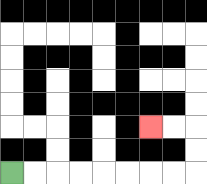{'start': '[0, 7]', 'end': '[6, 5]', 'path_directions': 'R,R,R,R,R,R,R,R,U,U,L,L', 'path_coordinates': '[[0, 7], [1, 7], [2, 7], [3, 7], [4, 7], [5, 7], [6, 7], [7, 7], [8, 7], [8, 6], [8, 5], [7, 5], [6, 5]]'}